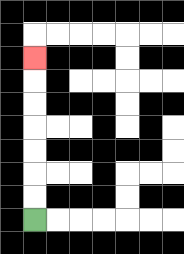{'start': '[1, 9]', 'end': '[1, 2]', 'path_directions': 'U,U,U,U,U,U,U', 'path_coordinates': '[[1, 9], [1, 8], [1, 7], [1, 6], [1, 5], [1, 4], [1, 3], [1, 2]]'}